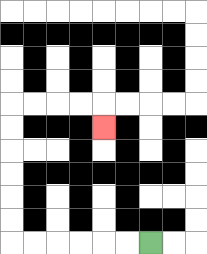{'start': '[6, 10]', 'end': '[4, 5]', 'path_directions': 'L,L,L,L,L,L,U,U,U,U,U,U,R,R,R,R,D', 'path_coordinates': '[[6, 10], [5, 10], [4, 10], [3, 10], [2, 10], [1, 10], [0, 10], [0, 9], [0, 8], [0, 7], [0, 6], [0, 5], [0, 4], [1, 4], [2, 4], [3, 4], [4, 4], [4, 5]]'}